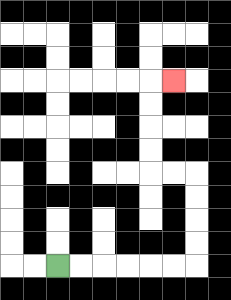{'start': '[2, 11]', 'end': '[7, 3]', 'path_directions': 'R,R,R,R,R,R,U,U,U,U,L,L,U,U,U,U,R', 'path_coordinates': '[[2, 11], [3, 11], [4, 11], [5, 11], [6, 11], [7, 11], [8, 11], [8, 10], [8, 9], [8, 8], [8, 7], [7, 7], [6, 7], [6, 6], [6, 5], [6, 4], [6, 3], [7, 3]]'}